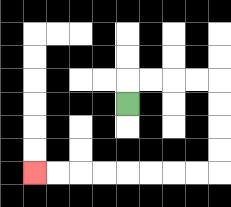{'start': '[5, 4]', 'end': '[1, 7]', 'path_directions': 'U,R,R,R,R,D,D,D,D,L,L,L,L,L,L,L,L', 'path_coordinates': '[[5, 4], [5, 3], [6, 3], [7, 3], [8, 3], [9, 3], [9, 4], [9, 5], [9, 6], [9, 7], [8, 7], [7, 7], [6, 7], [5, 7], [4, 7], [3, 7], [2, 7], [1, 7]]'}